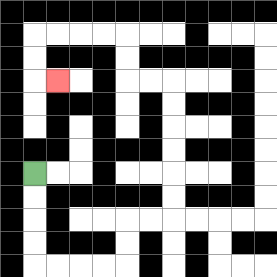{'start': '[1, 7]', 'end': '[2, 3]', 'path_directions': 'D,D,D,D,R,R,R,R,U,U,R,R,U,U,U,U,U,U,L,L,U,U,L,L,L,L,D,D,R', 'path_coordinates': '[[1, 7], [1, 8], [1, 9], [1, 10], [1, 11], [2, 11], [3, 11], [4, 11], [5, 11], [5, 10], [5, 9], [6, 9], [7, 9], [7, 8], [7, 7], [7, 6], [7, 5], [7, 4], [7, 3], [6, 3], [5, 3], [5, 2], [5, 1], [4, 1], [3, 1], [2, 1], [1, 1], [1, 2], [1, 3], [2, 3]]'}